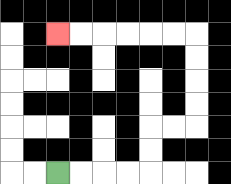{'start': '[2, 7]', 'end': '[2, 1]', 'path_directions': 'R,R,R,R,U,U,R,R,U,U,U,U,L,L,L,L,L,L', 'path_coordinates': '[[2, 7], [3, 7], [4, 7], [5, 7], [6, 7], [6, 6], [6, 5], [7, 5], [8, 5], [8, 4], [8, 3], [8, 2], [8, 1], [7, 1], [6, 1], [5, 1], [4, 1], [3, 1], [2, 1]]'}